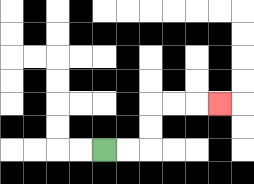{'start': '[4, 6]', 'end': '[9, 4]', 'path_directions': 'R,R,U,U,R,R,R', 'path_coordinates': '[[4, 6], [5, 6], [6, 6], [6, 5], [6, 4], [7, 4], [8, 4], [9, 4]]'}